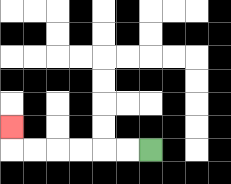{'start': '[6, 6]', 'end': '[0, 5]', 'path_directions': 'L,L,L,L,L,L,U', 'path_coordinates': '[[6, 6], [5, 6], [4, 6], [3, 6], [2, 6], [1, 6], [0, 6], [0, 5]]'}